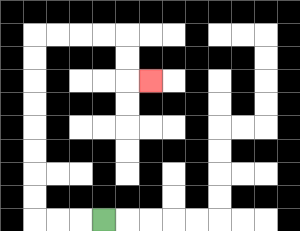{'start': '[4, 9]', 'end': '[6, 3]', 'path_directions': 'L,L,L,U,U,U,U,U,U,U,U,R,R,R,R,D,D,R', 'path_coordinates': '[[4, 9], [3, 9], [2, 9], [1, 9], [1, 8], [1, 7], [1, 6], [1, 5], [1, 4], [1, 3], [1, 2], [1, 1], [2, 1], [3, 1], [4, 1], [5, 1], [5, 2], [5, 3], [6, 3]]'}